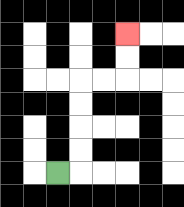{'start': '[2, 7]', 'end': '[5, 1]', 'path_directions': 'R,U,U,U,U,R,R,U,U', 'path_coordinates': '[[2, 7], [3, 7], [3, 6], [3, 5], [3, 4], [3, 3], [4, 3], [5, 3], [5, 2], [5, 1]]'}